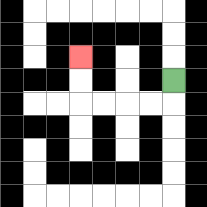{'start': '[7, 3]', 'end': '[3, 2]', 'path_directions': 'D,L,L,L,L,U,U', 'path_coordinates': '[[7, 3], [7, 4], [6, 4], [5, 4], [4, 4], [3, 4], [3, 3], [3, 2]]'}